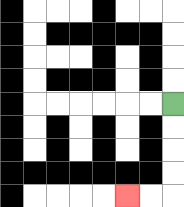{'start': '[7, 4]', 'end': '[5, 8]', 'path_directions': 'D,D,D,D,L,L', 'path_coordinates': '[[7, 4], [7, 5], [7, 6], [7, 7], [7, 8], [6, 8], [5, 8]]'}